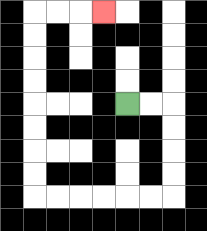{'start': '[5, 4]', 'end': '[4, 0]', 'path_directions': 'R,R,D,D,D,D,L,L,L,L,L,L,U,U,U,U,U,U,U,U,R,R,R', 'path_coordinates': '[[5, 4], [6, 4], [7, 4], [7, 5], [7, 6], [7, 7], [7, 8], [6, 8], [5, 8], [4, 8], [3, 8], [2, 8], [1, 8], [1, 7], [1, 6], [1, 5], [1, 4], [1, 3], [1, 2], [1, 1], [1, 0], [2, 0], [3, 0], [4, 0]]'}